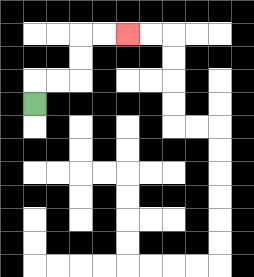{'start': '[1, 4]', 'end': '[5, 1]', 'path_directions': 'U,R,R,U,U,R,R', 'path_coordinates': '[[1, 4], [1, 3], [2, 3], [3, 3], [3, 2], [3, 1], [4, 1], [5, 1]]'}